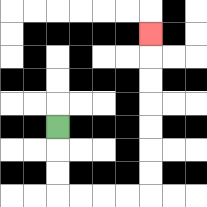{'start': '[2, 5]', 'end': '[6, 1]', 'path_directions': 'D,D,D,R,R,R,R,U,U,U,U,U,U,U', 'path_coordinates': '[[2, 5], [2, 6], [2, 7], [2, 8], [3, 8], [4, 8], [5, 8], [6, 8], [6, 7], [6, 6], [6, 5], [6, 4], [6, 3], [6, 2], [6, 1]]'}